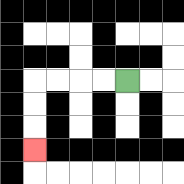{'start': '[5, 3]', 'end': '[1, 6]', 'path_directions': 'L,L,L,L,D,D,D', 'path_coordinates': '[[5, 3], [4, 3], [3, 3], [2, 3], [1, 3], [1, 4], [1, 5], [1, 6]]'}